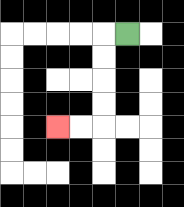{'start': '[5, 1]', 'end': '[2, 5]', 'path_directions': 'L,D,D,D,D,L,L', 'path_coordinates': '[[5, 1], [4, 1], [4, 2], [4, 3], [4, 4], [4, 5], [3, 5], [2, 5]]'}